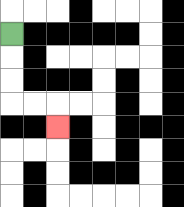{'start': '[0, 1]', 'end': '[2, 5]', 'path_directions': 'D,D,D,R,R,D', 'path_coordinates': '[[0, 1], [0, 2], [0, 3], [0, 4], [1, 4], [2, 4], [2, 5]]'}